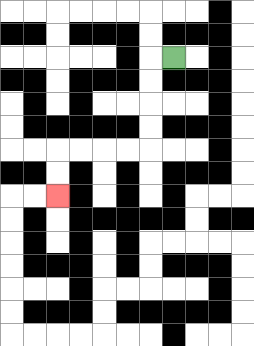{'start': '[7, 2]', 'end': '[2, 8]', 'path_directions': 'L,D,D,D,D,L,L,L,L,D,D', 'path_coordinates': '[[7, 2], [6, 2], [6, 3], [6, 4], [6, 5], [6, 6], [5, 6], [4, 6], [3, 6], [2, 6], [2, 7], [2, 8]]'}